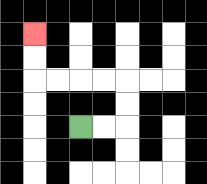{'start': '[3, 5]', 'end': '[1, 1]', 'path_directions': 'R,R,U,U,L,L,L,L,U,U', 'path_coordinates': '[[3, 5], [4, 5], [5, 5], [5, 4], [5, 3], [4, 3], [3, 3], [2, 3], [1, 3], [1, 2], [1, 1]]'}